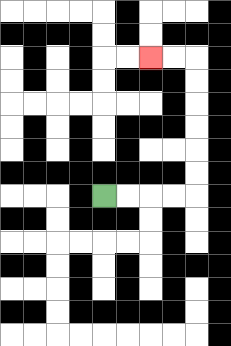{'start': '[4, 8]', 'end': '[6, 2]', 'path_directions': 'R,R,R,R,U,U,U,U,U,U,L,L', 'path_coordinates': '[[4, 8], [5, 8], [6, 8], [7, 8], [8, 8], [8, 7], [8, 6], [8, 5], [8, 4], [8, 3], [8, 2], [7, 2], [6, 2]]'}